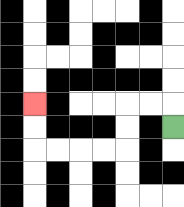{'start': '[7, 5]', 'end': '[1, 4]', 'path_directions': 'U,L,L,D,D,L,L,L,L,U,U', 'path_coordinates': '[[7, 5], [7, 4], [6, 4], [5, 4], [5, 5], [5, 6], [4, 6], [3, 6], [2, 6], [1, 6], [1, 5], [1, 4]]'}